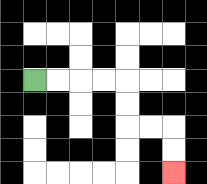{'start': '[1, 3]', 'end': '[7, 7]', 'path_directions': 'R,R,R,R,D,D,R,R,D,D', 'path_coordinates': '[[1, 3], [2, 3], [3, 3], [4, 3], [5, 3], [5, 4], [5, 5], [6, 5], [7, 5], [7, 6], [7, 7]]'}